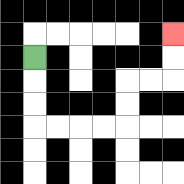{'start': '[1, 2]', 'end': '[7, 1]', 'path_directions': 'D,D,D,R,R,R,R,U,U,R,R,U,U', 'path_coordinates': '[[1, 2], [1, 3], [1, 4], [1, 5], [2, 5], [3, 5], [4, 5], [5, 5], [5, 4], [5, 3], [6, 3], [7, 3], [7, 2], [7, 1]]'}